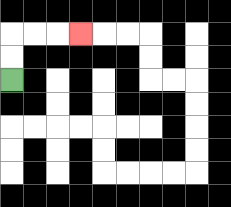{'start': '[0, 3]', 'end': '[3, 1]', 'path_directions': 'U,U,R,R,R', 'path_coordinates': '[[0, 3], [0, 2], [0, 1], [1, 1], [2, 1], [3, 1]]'}